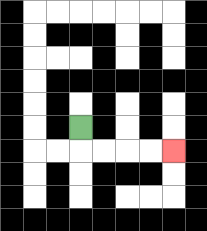{'start': '[3, 5]', 'end': '[7, 6]', 'path_directions': 'D,R,R,R,R', 'path_coordinates': '[[3, 5], [3, 6], [4, 6], [5, 6], [6, 6], [7, 6]]'}